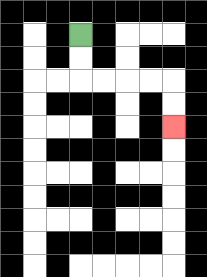{'start': '[3, 1]', 'end': '[7, 5]', 'path_directions': 'D,D,R,R,R,R,D,D', 'path_coordinates': '[[3, 1], [3, 2], [3, 3], [4, 3], [5, 3], [6, 3], [7, 3], [7, 4], [7, 5]]'}